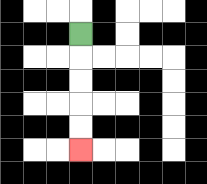{'start': '[3, 1]', 'end': '[3, 6]', 'path_directions': 'D,D,D,D,D', 'path_coordinates': '[[3, 1], [3, 2], [3, 3], [3, 4], [3, 5], [3, 6]]'}